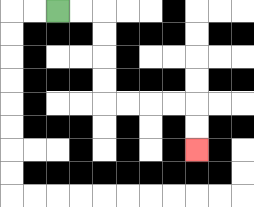{'start': '[2, 0]', 'end': '[8, 6]', 'path_directions': 'R,R,D,D,D,D,R,R,R,R,D,D', 'path_coordinates': '[[2, 0], [3, 0], [4, 0], [4, 1], [4, 2], [4, 3], [4, 4], [5, 4], [6, 4], [7, 4], [8, 4], [8, 5], [8, 6]]'}